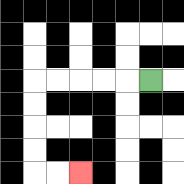{'start': '[6, 3]', 'end': '[3, 7]', 'path_directions': 'L,L,L,L,L,D,D,D,D,R,R', 'path_coordinates': '[[6, 3], [5, 3], [4, 3], [3, 3], [2, 3], [1, 3], [1, 4], [1, 5], [1, 6], [1, 7], [2, 7], [3, 7]]'}